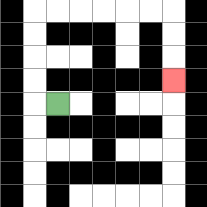{'start': '[2, 4]', 'end': '[7, 3]', 'path_directions': 'L,U,U,U,U,R,R,R,R,R,R,D,D,D', 'path_coordinates': '[[2, 4], [1, 4], [1, 3], [1, 2], [1, 1], [1, 0], [2, 0], [3, 0], [4, 0], [5, 0], [6, 0], [7, 0], [7, 1], [7, 2], [7, 3]]'}